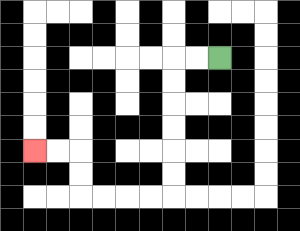{'start': '[9, 2]', 'end': '[1, 6]', 'path_directions': 'L,L,D,D,D,D,D,D,L,L,L,L,U,U,L,L', 'path_coordinates': '[[9, 2], [8, 2], [7, 2], [7, 3], [7, 4], [7, 5], [7, 6], [7, 7], [7, 8], [6, 8], [5, 8], [4, 8], [3, 8], [3, 7], [3, 6], [2, 6], [1, 6]]'}